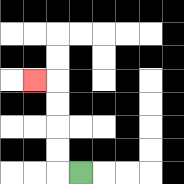{'start': '[3, 7]', 'end': '[1, 3]', 'path_directions': 'L,U,U,U,U,L', 'path_coordinates': '[[3, 7], [2, 7], [2, 6], [2, 5], [2, 4], [2, 3], [1, 3]]'}